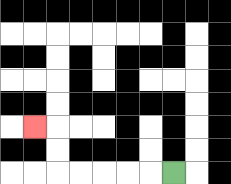{'start': '[7, 7]', 'end': '[1, 5]', 'path_directions': 'L,L,L,L,L,U,U,L', 'path_coordinates': '[[7, 7], [6, 7], [5, 7], [4, 7], [3, 7], [2, 7], [2, 6], [2, 5], [1, 5]]'}